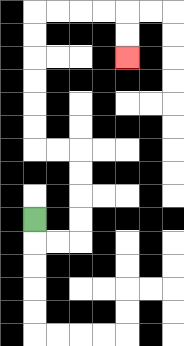{'start': '[1, 9]', 'end': '[5, 2]', 'path_directions': 'D,R,R,U,U,U,U,L,L,U,U,U,U,U,U,R,R,R,R,D,D', 'path_coordinates': '[[1, 9], [1, 10], [2, 10], [3, 10], [3, 9], [3, 8], [3, 7], [3, 6], [2, 6], [1, 6], [1, 5], [1, 4], [1, 3], [1, 2], [1, 1], [1, 0], [2, 0], [3, 0], [4, 0], [5, 0], [5, 1], [5, 2]]'}